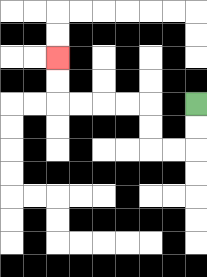{'start': '[8, 4]', 'end': '[2, 2]', 'path_directions': 'D,D,L,L,U,U,L,L,L,L,U,U', 'path_coordinates': '[[8, 4], [8, 5], [8, 6], [7, 6], [6, 6], [6, 5], [6, 4], [5, 4], [4, 4], [3, 4], [2, 4], [2, 3], [2, 2]]'}